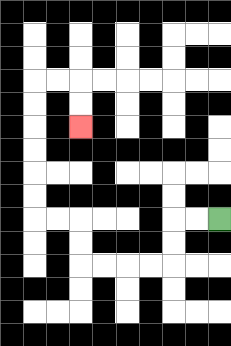{'start': '[9, 9]', 'end': '[3, 5]', 'path_directions': 'L,L,D,D,L,L,L,L,U,U,L,L,U,U,U,U,U,U,R,R,D,D', 'path_coordinates': '[[9, 9], [8, 9], [7, 9], [7, 10], [7, 11], [6, 11], [5, 11], [4, 11], [3, 11], [3, 10], [3, 9], [2, 9], [1, 9], [1, 8], [1, 7], [1, 6], [1, 5], [1, 4], [1, 3], [2, 3], [3, 3], [3, 4], [3, 5]]'}